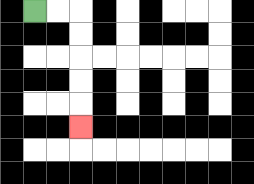{'start': '[1, 0]', 'end': '[3, 5]', 'path_directions': 'R,R,D,D,D,D,D', 'path_coordinates': '[[1, 0], [2, 0], [3, 0], [3, 1], [3, 2], [3, 3], [3, 4], [3, 5]]'}